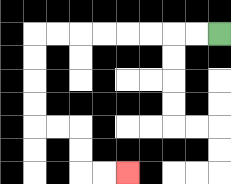{'start': '[9, 1]', 'end': '[5, 7]', 'path_directions': 'L,L,L,L,L,L,L,L,D,D,D,D,R,R,D,D,R,R', 'path_coordinates': '[[9, 1], [8, 1], [7, 1], [6, 1], [5, 1], [4, 1], [3, 1], [2, 1], [1, 1], [1, 2], [1, 3], [1, 4], [1, 5], [2, 5], [3, 5], [3, 6], [3, 7], [4, 7], [5, 7]]'}